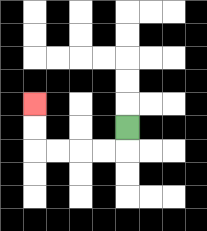{'start': '[5, 5]', 'end': '[1, 4]', 'path_directions': 'D,L,L,L,L,U,U', 'path_coordinates': '[[5, 5], [5, 6], [4, 6], [3, 6], [2, 6], [1, 6], [1, 5], [1, 4]]'}